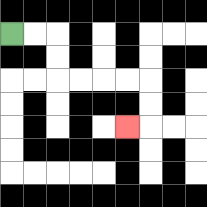{'start': '[0, 1]', 'end': '[5, 5]', 'path_directions': 'R,R,D,D,R,R,R,R,D,D,L', 'path_coordinates': '[[0, 1], [1, 1], [2, 1], [2, 2], [2, 3], [3, 3], [4, 3], [5, 3], [6, 3], [6, 4], [6, 5], [5, 5]]'}